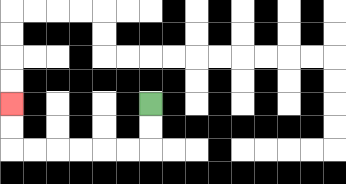{'start': '[6, 4]', 'end': '[0, 4]', 'path_directions': 'D,D,L,L,L,L,L,L,U,U', 'path_coordinates': '[[6, 4], [6, 5], [6, 6], [5, 6], [4, 6], [3, 6], [2, 6], [1, 6], [0, 6], [0, 5], [0, 4]]'}